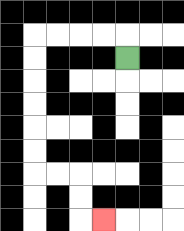{'start': '[5, 2]', 'end': '[4, 9]', 'path_directions': 'U,L,L,L,L,D,D,D,D,D,D,R,R,D,D,R', 'path_coordinates': '[[5, 2], [5, 1], [4, 1], [3, 1], [2, 1], [1, 1], [1, 2], [1, 3], [1, 4], [1, 5], [1, 6], [1, 7], [2, 7], [3, 7], [3, 8], [3, 9], [4, 9]]'}